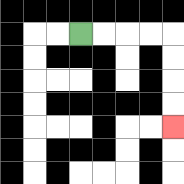{'start': '[3, 1]', 'end': '[7, 5]', 'path_directions': 'R,R,R,R,D,D,D,D', 'path_coordinates': '[[3, 1], [4, 1], [5, 1], [6, 1], [7, 1], [7, 2], [7, 3], [7, 4], [7, 5]]'}